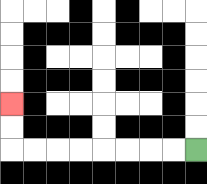{'start': '[8, 6]', 'end': '[0, 4]', 'path_directions': 'L,L,L,L,L,L,L,L,U,U', 'path_coordinates': '[[8, 6], [7, 6], [6, 6], [5, 6], [4, 6], [3, 6], [2, 6], [1, 6], [0, 6], [0, 5], [0, 4]]'}